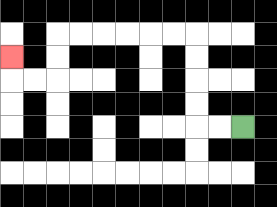{'start': '[10, 5]', 'end': '[0, 2]', 'path_directions': 'L,L,U,U,U,U,L,L,L,L,L,L,D,D,L,L,U', 'path_coordinates': '[[10, 5], [9, 5], [8, 5], [8, 4], [8, 3], [8, 2], [8, 1], [7, 1], [6, 1], [5, 1], [4, 1], [3, 1], [2, 1], [2, 2], [2, 3], [1, 3], [0, 3], [0, 2]]'}